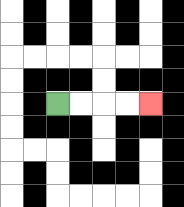{'start': '[2, 4]', 'end': '[6, 4]', 'path_directions': 'R,R,R,R', 'path_coordinates': '[[2, 4], [3, 4], [4, 4], [5, 4], [6, 4]]'}